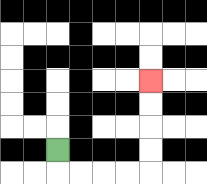{'start': '[2, 6]', 'end': '[6, 3]', 'path_directions': 'D,R,R,R,R,U,U,U,U', 'path_coordinates': '[[2, 6], [2, 7], [3, 7], [4, 7], [5, 7], [6, 7], [6, 6], [6, 5], [6, 4], [6, 3]]'}